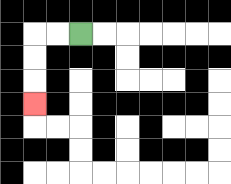{'start': '[3, 1]', 'end': '[1, 4]', 'path_directions': 'L,L,D,D,D', 'path_coordinates': '[[3, 1], [2, 1], [1, 1], [1, 2], [1, 3], [1, 4]]'}